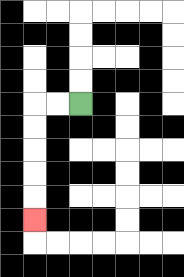{'start': '[3, 4]', 'end': '[1, 9]', 'path_directions': 'L,L,D,D,D,D,D', 'path_coordinates': '[[3, 4], [2, 4], [1, 4], [1, 5], [1, 6], [1, 7], [1, 8], [1, 9]]'}